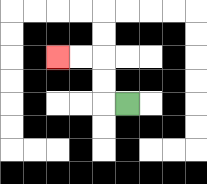{'start': '[5, 4]', 'end': '[2, 2]', 'path_directions': 'L,U,U,L,L', 'path_coordinates': '[[5, 4], [4, 4], [4, 3], [4, 2], [3, 2], [2, 2]]'}